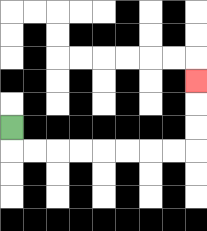{'start': '[0, 5]', 'end': '[8, 3]', 'path_directions': 'D,R,R,R,R,R,R,R,R,U,U,U', 'path_coordinates': '[[0, 5], [0, 6], [1, 6], [2, 6], [3, 6], [4, 6], [5, 6], [6, 6], [7, 6], [8, 6], [8, 5], [8, 4], [8, 3]]'}